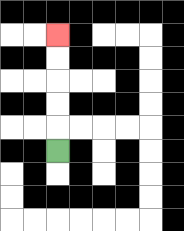{'start': '[2, 6]', 'end': '[2, 1]', 'path_directions': 'U,U,U,U,U', 'path_coordinates': '[[2, 6], [2, 5], [2, 4], [2, 3], [2, 2], [2, 1]]'}